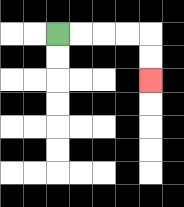{'start': '[2, 1]', 'end': '[6, 3]', 'path_directions': 'R,R,R,R,D,D', 'path_coordinates': '[[2, 1], [3, 1], [4, 1], [5, 1], [6, 1], [6, 2], [6, 3]]'}